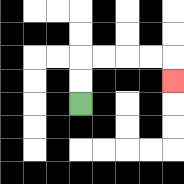{'start': '[3, 4]', 'end': '[7, 3]', 'path_directions': 'U,U,R,R,R,R,D', 'path_coordinates': '[[3, 4], [3, 3], [3, 2], [4, 2], [5, 2], [6, 2], [7, 2], [7, 3]]'}